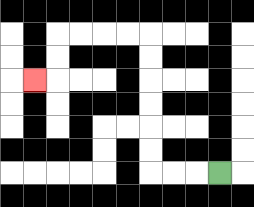{'start': '[9, 7]', 'end': '[1, 3]', 'path_directions': 'L,L,L,U,U,U,U,U,U,L,L,L,L,D,D,L', 'path_coordinates': '[[9, 7], [8, 7], [7, 7], [6, 7], [6, 6], [6, 5], [6, 4], [6, 3], [6, 2], [6, 1], [5, 1], [4, 1], [3, 1], [2, 1], [2, 2], [2, 3], [1, 3]]'}